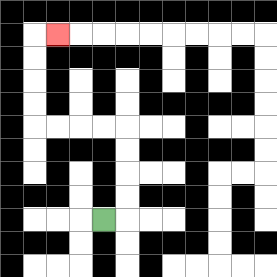{'start': '[4, 9]', 'end': '[2, 1]', 'path_directions': 'R,U,U,U,U,L,L,L,L,U,U,U,U,R', 'path_coordinates': '[[4, 9], [5, 9], [5, 8], [5, 7], [5, 6], [5, 5], [4, 5], [3, 5], [2, 5], [1, 5], [1, 4], [1, 3], [1, 2], [1, 1], [2, 1]]'}